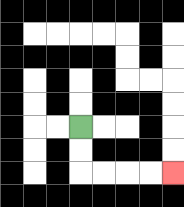{'start': '[3, 5]', 'end': '[7, 7]', 'path_directions': 'D,D,R,R,R,R', 'path_coordinates': '[[3, 5], [3, 6], [3, 7], [4, 7], [5, 7], [6, 7], [7, 7]]'}